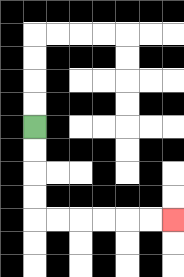{'start': '[1, 5]', 'end': '[7, 9]', 'path_directions': 'D,D,D,D,R,R,R,R,R,R', 'path_coordinates': '[[1, 5], [1, 6], [1, 7], [1, 8], [1, 9], [2, 9], [3, 9], [4, 9], [5, 9], [6, 9], [7, 9]]'}